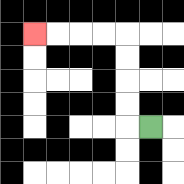{'start': '[6, 5]', 'end': '[1, 1]', 'path_directions': 'L,U,U,U,U,L,L,L,L', 'path_coordinates': '[[6, 5], [5, 5], [5, 4], [5, 3], [5, 2], [5, 1], [4, 1], [3, 1], [2, 1], [1, 1]]'}